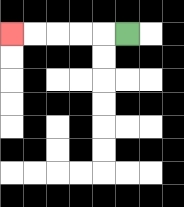{'start': '[5, 1]', 'end': '[0, 1]', 'path_directions': 'L,L,L,L,L', 'path_coordinates': '[[5, 1], [4, 1], [3, 1], [2, 1], [1, 1], [0, 1]]'}